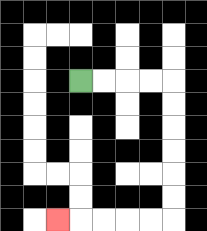{'start': '[3, 3]', 'end': '[2, 9]', 'path_directions': 'R,R,R,R,D,D,D,D,D,D,L,L,L,L,L', 'path_coordinates': '[[3, 3], [4, 3], [5, 3], [6, 3], [7, 3], [7, 4], [7, 5], [7, 6], [7, 7], [7, 8], [7, 9], [6, 9], [5, 9], [4, 9], [3, 9], [2, 9]]'}